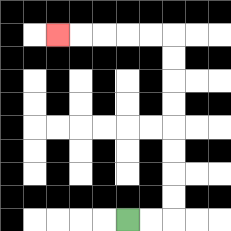{'start': '[5, 9]', 'end': '[2, 1]', 'path_directions': 'R,R,U,U,U,U,U,U,U,U,L,L,L,L,L', 'path_coordinates': '[[5, 9], [6, 9], [7, 9], [7, 8], [7, 7], [7, 6], [7, 5], [7, 4], [7, 3], [7, 2], [7, 1], [6, 1], [5, 1], [4, 1], [3, 1], [2, 1]]'}